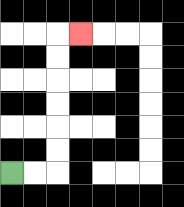{'start': '[0, 7]', 'end': '[3, 1]', 'path_directions': 'R,R,U,U,U,U,U,U,R', 'path_coordinates': '[[0, 7], [1, 7], [2, 7], [2, 6], [2, 5], [2, 4], [2, 3], [2, 2], [2, 1], [3, 1]]'}